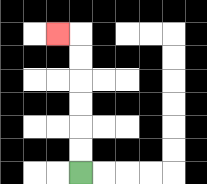{'start': '[3, 7]', 'end': '[2, 1]', 'path_directions': 'U,U,U,U,U,U,L', 'path_coordinates': '[[3, 7], [3, 6], [3, 5], [3, 4], [3, 3], [3, 2], [3, 1], [2, 1]]'}